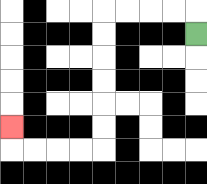{'start': '[8, 1]', 'end': '[0, 5]', 'path_directions': 'U,L,L,L,L,D,D,D,D,D,D,L,L,L,L,U', 'path_coordinates': '[[8, 1], [8, 0], [7, 0], [6, 0], [5, 0], [4, 0], [4, 1], [4, 2], [4, 3], [4, 4], [4, 5], [4, 6], [3, 6], [2, 6], [1, 6], [0, 6], [0, 5]]'}